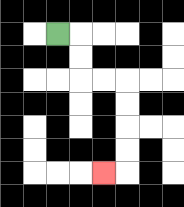{'start': '[2, 1]', 'end': '[4, 7]', 'path_directions': 'R,D,D,R,R,D,D,D,D,L', 'path_coordinates': '[[2, 1], [3, 1], [3, 2], [3, 3], [4, 3], [5, 3], [5, 4], [5, 5], [5, 6], [5, 7], [4, 7]]'}